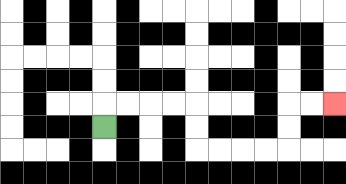{'start': '[4, 5]', 'end': '[14, 4]', 'path_directions': 'U,R,R,R,R,D,D,R,R,R,R,U,U,R,R', 'path_coordinates': '[[4, 5], [4, 4], [5, 4], [6, 4], [7, 4], [8, 4], [8, 5], [8, 6], [9, 6], [10, 6], [11, 6], [12, 6], [12, 5], [12, 4], [13, 4], [14, 4]]'}